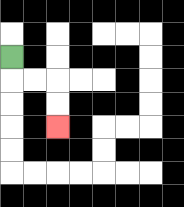{'start': '[0, 2]', 'end': '[2, 5]', 'path_directions': 'D,R,R,D,D', 'path_coordinates': '[[0, 2], [0, 3], [1, 3], [2, 3], [2, 4], [2, 5]]'}